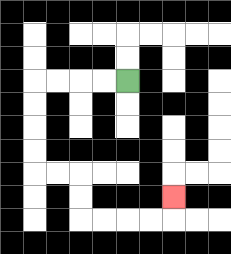{'start': '[5, 3]', 'end': '[7, 8]', 'path_directions': 'L,L,L,L,D,D,D,D,R,R,D,D,R,R,R,R,U', 'path_coordinates': '[[5, 3], [4, 3], [3, 3], [2, 3], [1, 3], [1, 4], [1, 5], [1, 6], [1, 7], [2, 7], [3, 7], [3, 8], [3, 9], [4, 9], [5, 9], [6, 9], [7, 9], [7, 8]]'}